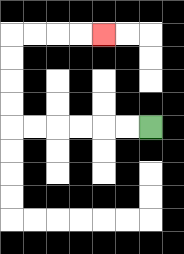{'start': '[6, 5]', 'end': '[4, 1]', 'path_directions': 'L,L,L,L,L,L,U,U,U,U,R,R,R,R', 'path_coordinates': '[[6, 5], [5, 5], [4, 5], [3, 5], [2, 5], [1, 5], [0, 5], [0, 4], [0, 3], [0, 2], [0, 1], [1, 1], [2, 1], [3, 1], [4, 1]]'}